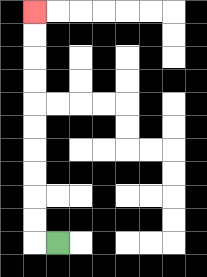{'start': '[2, 10]', 'end': '[1, 0]', 'path_directions': 'L,U,U,U,U,U,U,U,U,U,U', 'path_coordinates': '[[2, 10], [1, 10], [1, 9], [1, 8], [1, 7], [1, 6], [1, 5], [1, 4], [1, 3], [1, 2], [1, 1], [1, 0]]'}